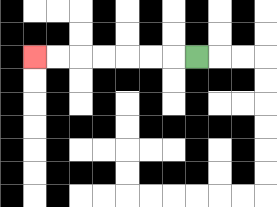{'start': '[8, 2]', 'end': '[1, 2]', 'path_directions': 'L,L,L,L,L,L,L', 'path_coordinates': '[[8, 2], [7, 2], [6, 2], [5, 2], [4, 2], [3, 2], [2, 2], [1, 2]]'}